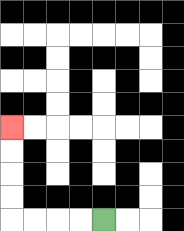{'start': '[4, 9]', 'end': '[0, 5]', 'path_directions': 'L,L,L,L,U,U,U,U', 'path_coordinates': '[[4, 9], [3, 9], [2, 9], [1, 9], [0, 9], [0, 8], [0, 7], [0, 6], [0, 5]]'}